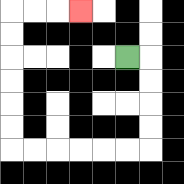{'start': '[5, 2]', 'end': '[3, 0]', 'path_directions': 'R,D,D,D,D,L,L,L,L,L,L,U,U,U,U,U,U,R,R,R', 'path_coordinates': '[[5, 2], [6, 2], [6, 3], [6, 4], [6, 5], [6, 6], [5, 6], [4, 6], [3, 6], [2, 6], [1, 6], [0, 6], [0, 5], [0, 4], [0, 3], [0, 2], [0, 1], [0, 0], [1, 0], [2, 0], [3, 0]]'}